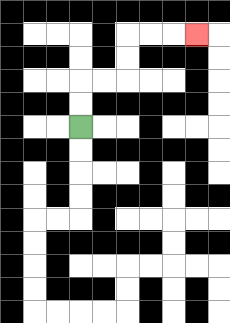{'start': '[3, 5]', 'end': '[8, 1]', 'path_directions': 'U,U,R,R,U,U,R,R,R', 'path_coordinates': '[[3, 5], [3, 4], [3, 3], [4, 3], [5, 3], [5, 2], [5, 1], [6, 1], [7, 1], [8, 1]]'}